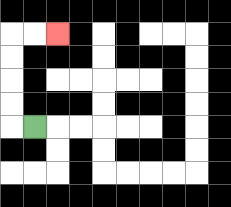{'start': '[1, 5]', 'end': '[2, 1]', 'path_directions': 'L,U,U,U,U,R,R', 'path_coordinates': '[[1, 5], [0, 5], [0, 4], [0, 3], [0, 2], [0, 1], [1, 1], [2, 1]]'}